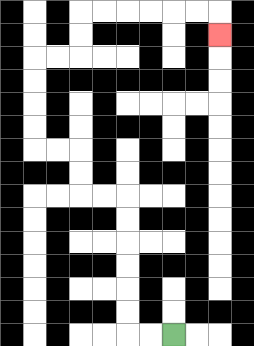{'start': '[7, 14]', 'end': '[9, 1]', 'path_directions': 'L,L,U,U,U,U,U,U,L,L,U,U,L,L,U,U,U,U,R,R,U,U,R,R,R,R,R,R,D', 'path_coordinates': '[[7, 14], [6, 14], [5, 14], [5, 13], [5, 12], [5, 11], [5, 10], [5, 9], [5, 8], [4, 8], [3, 8], [3, 7], [3, 6], [2, 6], [1, 6], [1, 5], [1, 4], [1, 3], [1, 2], [2, 2], [3, 2], [3, 1], [3, 0], [4, 0], [5, 0], [6, 0], [7, 0], [8, 0], [9, 0], [9, 1]]'}